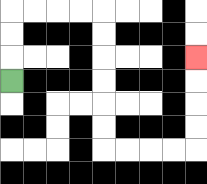{'start': '[0, 3]', 'end': '[8, 2]', 'path_directions': 'U,U,U,R,R,R,R,D,D,D,D,D,D,R,R,R,R,U,U,U,U', 'path_coordinates': '[[0, 3], [0, 2], [0, 1], [0, 0], [1, 0], [2, 0], [3, 0], [4, 0], [4, 1], [4, 2], [4, 3], [4, 4], [4, 5], [4, 6], [5, 6], [6, 6], [7, 6], [8, 6], [8, 5], [8, 4], [8, 3], [8, 2]]'}